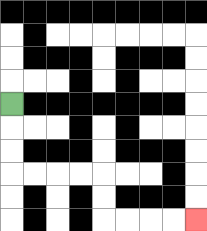{'start': '[0, 4]', 'end': '[8, 9]', 'path_directions': 'D,D,D,R,R,R,R,D,D,R,R,R,R', 'path_coordinates': '[[0, 4], [0, 5], [0, 6], [0, 7], [1, 7], [2, 7], [3, 7], [4, 7], [4, 8], [4, 9], [5, 9], [6, 9], [7, 9], [8, 9]]'}